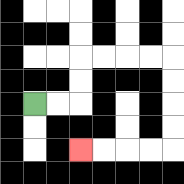{'start': '[1, 4]', 'end': '[3, 6]', 'path_directions': 'R,R,U,U,R,R,R,R,D,D,D,D,L,L,L,L', 'path_coordinates': '[[1, 4], [2, 4], [3, 4], [3, 3], [3, 2], [4, 2], [5, 2], [6, 2], [7, 2], [7, 3], [7, 4], [7, 5], [7, 6], [6, 6], [5, 6], [4, 6], [3, 6]]'}